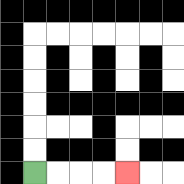{'start': '[1, 7]', 'end': '[5, 7]', 'path_directions': 'R,R,R,R', 'path_coordinates': '[[1, 7], [2, 7], [3, 7], [4, 7], [5, 7]]'}